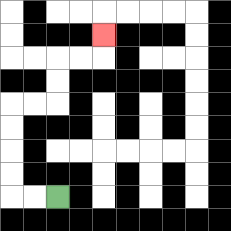{'start': '[2, 8]', 'end': '[4, 1]', 'path_directions': 'L,L,U,U,U,U,R,R,U,U,R,R,U', 'path_coordinates': '[[2, 8], [1, 8], [0, 8], [0, 7], [0, 6], [0, 5], [0, 4], [1, 4], [2, 4], [2, 3], [2, 2], [3, 2], [4, 2], [4, 1]]'}